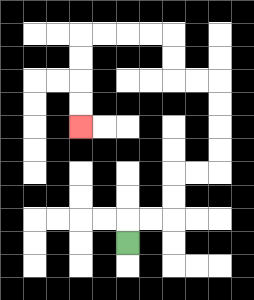{'start': '[5, 10]', 'end': '[3, 5]', 'path_directions': 'U,R,R,U,U,R,R,U,U,U,U,L,L,U,U,L,L,L,L,D,D,D,D', 'path_coordinates': '[[5, 10], [5, 9], [6, 9], [7, 9], [7, 8], [7, 7], [8, 7], [9, 7], [9, 6], [9, 5], [9, 4], [9, 3], [8, 3], [7, 3], [7, 2], [7, 1], [6, 1], [5, 1], [4, 1], [3, 1], [3, 2], [3, 3], [3, 4], [3, 5]]'}